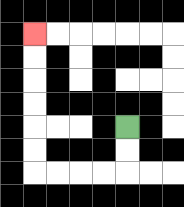{'start': '[5, 5]', 'end': '[1, 1]', 'path_directions': 'D,D,L,L,L,L,U,U,U,U,U,U', 'path_coordinates': '[[5, 5], [5, 6], [5, 7], [4, 7], [3, 7], [2, 7], [1, 7], [1, 6], [1, 5], [1, 4], [1, 3], [1, 2], [1, 1]]'}